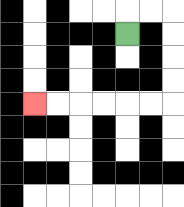{'start': '[5, 1]', 'end': '[1, 4]', 'path_directions': 'U,R,R,D,D,D,D,L,L,L,L,L,L', 'path_coordinates': '[[5, 1], [5, 0], [6, 0], [7, 0], [7, 1], [7, 2], [7, 3], [7, 4], [6, 4], [5, 4], [4, 4], [3, 4], [2, 4], [1, 4]]'}